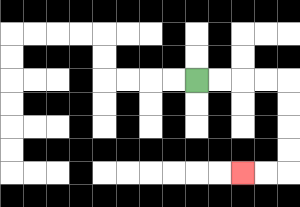{'start': '[8, 3]', 'end': '[10, 7]', 'path_directions': 'R,R,R,R,D,D,D,D,L,L', 'path_coordinates': '[[8, 3], [9, 3], [10, 3], [11, 3], [12, 3], [12, 4], [12, 5], [12, 6], [12, 7], [11, 7], [10, 7]]'}